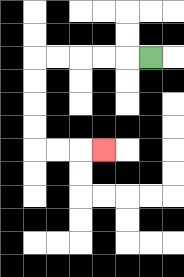{'start': '[6, 2]', 'end': '[4, 6]', 'path_directions': 'L,L,L,L,L,D,D,D,D,R,R,R', 'path_coordinates': '[[6, 2], [5, 2], [4, 2], [3, 2], [2, 2], [1, 2], [1, 3], [1, 4], [1, 5], [1, 6], [2, 6], [3, 6], [4, 6]]'}